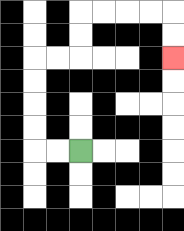{'start': '[3, 6]', 'end': '[7, 2]', 'path_directions': 'L,L,U,U,U,U,R,R,U,U,R,R,R,R,D,D', 'path_coordinates': '[[3, 6], [2, 6], [1, 6], [1, 5], [1, 4], [1, 3], [1, 2], [2, 2], [3, 2], [3, 1], [3, 0], [4, 0], [5, 0], [6, 0], [7, 0], [7, 1], [7, 2]]'}